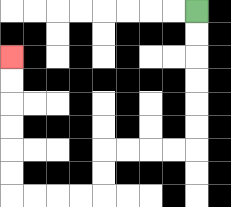{'start': '[8, 0]', 'end': '[0, 2]', 'path_directions': 'D,D,D,D,D,D,L,L,L,L,D,D,L,L,L,L,U,U,U,U,U,U', 'path_coordinates': '[[8, 0], [8, 1], [8, 2], [8, 3], [8, 4], [8, 5], [8, 6], [7, 6], [6, 6], [5, 6], [4, 6], [4, 7], [4, 8], [3, 8], [2, 8], [1, 8], [0, 8], [0, 7], [0, 6], [0, 5], [0, 4], [0, 3], [0, 2]]'}